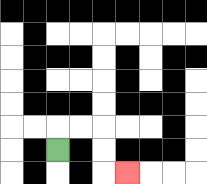{'start': '[2, 6]', 'end': '[5, 7]', 'path_directions': 'U,R,R,D,D,R', 'path_coordinates': '[[2, 6], [2, 5], [3, 5], [4, 5], [4, 6], [4, 7], [5, 7]]'}